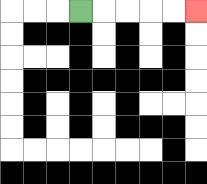{'start': '[3, 0]', 'end': '[8, 0]', 'path_directions': 'R,R,R,R,R', 'path_coordinates': '[[3, 0], [4, 0], [5, 0], [6, 0], [7, 0], [8, 0]]'}